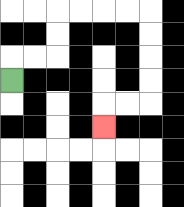{'start': '[0, 3]', 'end': '[4, 5]', 'path_directions': 'U,R,R,U,U,R,R,R,R,D,D,D,D,L,L,D', 'path_coordinates': '[[0, 3], [0, 2], [1, 2], [2, 2], [2, 1], [2, 0], [3, 0], [4, 0], [5, 0], [6, 0], [6, 1], [6, 2], [6, 3], [6, 4], [5, 4], [4, 4], [4, 5]]'}